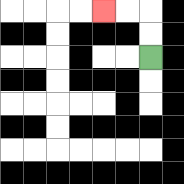{'start': '[6, 2]', 'end': '[4, 0]', 'path_directions': 'U,U,L,L', 'path_coordinates': '[[6, 2], [6, 1], [6, 0], [5, 0], [4, 0]]'}